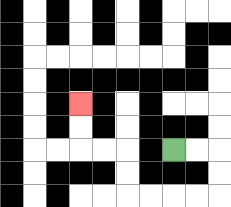{'start': '[7, 6]', 'end': '[3, 4]', 'path_directions': 'R,R,D,D,L,L,L,L,U,U,L,L,U,U', 'path_coordinates': '[[7, 6], [8, 6], [9, 6], [9, 7], [9, 8], [8, 8], [7, 8], [6, 8], [5, 8], [5, 7], [5, 6], [4, 6], [3, 6], [3, 5], [3, 4]]'}